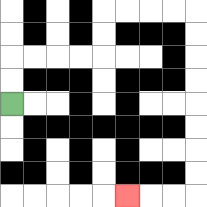{'start': '[0, 4]', 'end': '[5, 8]', 'path_directions': 'U,U,R,R,R,R,U,U,R,R,R,R,D,D,D,D,D,D,D,D,L,L,L', 'path_coordinates': '[[0, 4], [0, 3], [0, 2], [1, 2], [2, 2], [3, 2], [4, 2], [4, 1], [4, 0], [5, 0], [6, 0], [7, 0], [8, 0], [8, 1], [8, 2], [8, 3], [8, 4], [8, 5], [8, 6], [8, 7], [8, 8], [7, 8], [6, 8], [5, 8]]'}